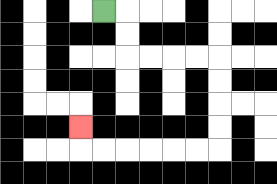{'start': '[4, 0]', 'end': '[3, 5]', 'path_directions': 'R,D,D,R,R,R,R,D,D,D,D,L,L,L,L,L,L,U', 'path_coordinates': '[[4, 0], [5, 0], [5, 1], [5, 2], [6, 2], [7, 2], [8, 2], [9, 2], [9, 3], [9, 4], [9, 5], [9, 6], [8, 6], [7, 6], [6, 6], [5, 6], [4, 6], [3, 6], [3, 5]]'}